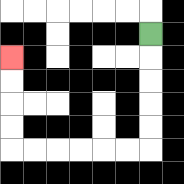{'start': '[6, 1]', 'end': '[0, 2]', 'path_directions': 'D,D,D,D,D,L,L,L,L,L,L,U,U,U,U', 'path_coordinates': '[[6, 1], [6, 2], [6, 3], [6, 4], [6, 5], [6, 6], [5, 6], [4, 6], [3, 6], [2, 6], [1, 6], [0, 6], [0, 5], [0, 4], [0, 3], [0, 2]]'}